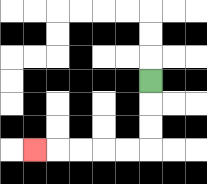{'start': '[6, 3]', 'end': '[1, 6]', 'path_directions': 'D,D,D,L,L,L,L,L', 'path_coordinates': '[[6, 3], [6, 4], [6, 5], [6, 6], [5, 6], [4, 6], [3, 6], [2, 6], [1, 6]]'}